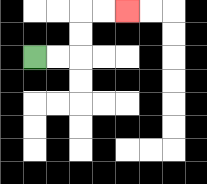{'start': '[1, 2]', 'end': '[5, 0]', 'path_directions': 'R,R,U,U,R,R', 'path_coordinates': '[[1, 2], [2, 2], [3, 2], [3, 1], [3, 0], [4, 0], [5, 0]]'}